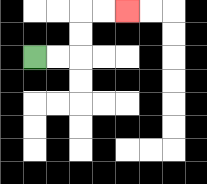{'start': '[1, 2]', 'end': '[5, 0]', 'path_directions': 'R,R,U,U,R,R', 'path_coordinates': '[[1, 2], [2, 2], [3, 2], [3, 1], [3, 0], [4, 0], [5, 0]]'}